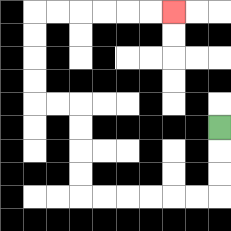{'start': '[9, 5]', 'end': '[7, 0]', 'path_directions': 'D,D,D,L,L,L,L,L,L,U,U,U,U,L,L,U,U,U,U,R,R,R,R,R,R', 'path_coordinates': '[[9, 5], [9, 6], [9, 7], [9, 8], [8, 8], [7, 8], [6, 8], [5, 8], [4, 8], [3, 8], [3, 7], [3, 6], [3, 5], [3, 4], [2, 4], [1, 4], [1, 3], [1, 2], [1, 1], [1, 0], [2, 0], [3, 0], [4, 0], [5, 0], [6, 0], [7, 0]]'}